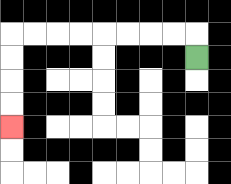{'start': '[8, 2]', 'end': '[0, 5]', 'path_directions': 'U,L,L,L,L,L,L,L,L,D,D,D,D', 'path_coordinates': '[[8, 2], [8, 1], [7, 1], [6, 1], [5, 1], [4, 1], [3, 1], [2, 1], [1, 1], [0, 1], [0, 2], [0, 3], [0, 4], [0, 5]]'}